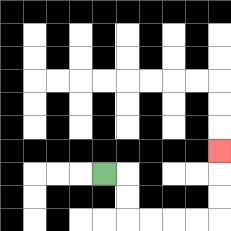{'start': '[4, 7]', 'end': '[9, 6]', 'path_directions': 'R,D,D,R,R,R,R,U,U,U', 'path_coordinates': '[[4, 7], [5, 7], [5, 8], [5, 9], [6, 9], [7, 9], [8, 9], [9, 9], [9, 8], [9, 7], [9, 6]]'}